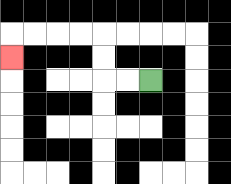{'start': '[6, 3]', 'end': '[0, 2]', 'path_directions': 'L,L,U,U,L,L,L,L,D', 'path_coordinates': '[[6, 3], [5, 3], [4, 3], [4, 2], [4, 1], [3, 1], [2, 1], [1, 1], [0, 1], [0, 2]]'}